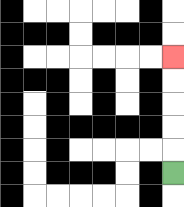{'start': '[7, 7]', 'end': '[7, 2]', 'path_directions': 'U,U,U,U,U', 'path_coordinates': '[[7, 7], [7, 6], [7, 5], [7, 4], [7, 3], [7, 2]]'}